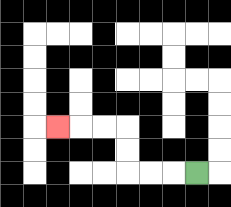{'start': '[8, 7]', 'end': '[2, 5]', 'path_directions': 'L,L,L,U,U,L,L,L', 'path_coordinates': '[[8, 7], [7, 7], [6, 7], [5, 7], [5, 6], [5, 5], [4, 5], [3, 5], [2, 5]]'}